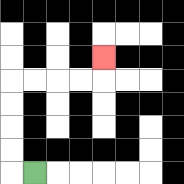{'start': '[1, 7]', 'end': '[4, 2]', 'path_directions': 'L,U,U,U,U,R,R,R,R,U', 'path_coordinates': '[[1, 7], [0, 7], [0, 6], [0, 5], [0, 4], [0, 3], [1, 3], [2, 3], [3, 3], [4, 3], [4, 2]]'}